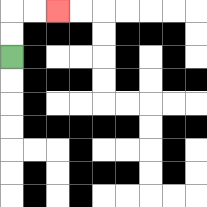{'start': '[0, 2]', 'end': '[2, 0]', 'path_directions': 'U,U,R,R', 'path_coordinates': '[[0, 2], [0, 1], [0, 0], [1, 0], [2, 0]]'}